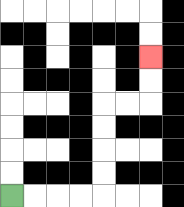{'start': '[0, 8]', 'end': '[6, 2]', 'path_directions': 'R,R,R,R,U,U,U,U,R,R,U,U', 'path_coordinates': '[[0, 8], [1, 8], [2, 8], [3, 8], [4, 8], [4, 7], [4, 6], [4, 5], [4, 4], [5, 4], [6, 4], [6, 3], [6, 2]]'}